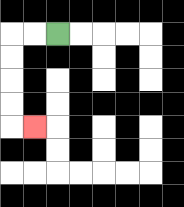{'start': '[2, 1]', 'end': '[1, 5]', 'path_directions': 'L,L,D,D,D,D,R', 'path_coordinates': '[[2, 1], [1, 1], [0, 1], [0, 2], [0, 3], [0, 4], [0, 5], [1, 5]]'}